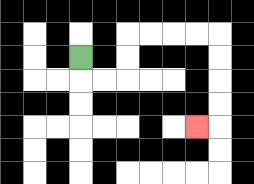{'start': '[3, 2]', 'end': '[8, 5]', 'path_directions': 'D,R,R,U,U,R,R,R,R,D,D,D,D,L', 'path_coordinates': '[[3, 2], [3, 3], [4, 3], [5, 3], [5, 2], [5, 1], [6, 1], [7, 1], [8, 1], [9, 1], [9, 2], [9, 3], [9, 4], [9, 5], [8, 5]]'}